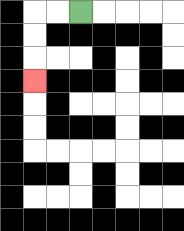{'start': '[3, 0]', 'end': '[1, 3]', 'path_directions': 'L,L,D,D,D', 'path_coordinates': '[[3, 0], [2, 0], [1, 0], [1, 1], [1, 2], [1, 3]]'}